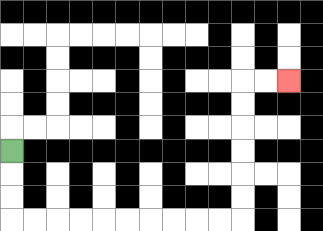{'start': '[0, 6]', 'end': '[12, 3]', 'path_directions': 'D,D,D,R,R,R,R,R,R,R,R,R,R,U,U,U,U,U,U,R,R', 'path_coordinates': '[[0, 6], [0, 7], [0, 8], [0, 9], [1, 9], [2, 9], [3, 9], [4, 9], [5, 9], [6, 9], [7, 9], [8, 9], [9, 9], [10, 9], [10, 8], [10, 7], [10, 6], [10, 5], [10, 4], [10, 3], [11, 3], [12, 3]]'}